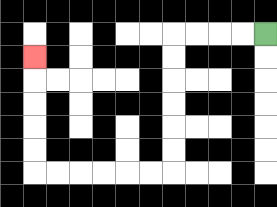{'start': '[11, 1]', 'end': '[1, 2]', 'path_directions': 'L,L,L,L,D,D,D,D,D,D,L,L,L,L,L,L,U,U,U,U,U', 'path_coordinates': '[[11, 1], [10, 1], [9, 1], [8, 1], [7, 1], [7, 2], [7, 3], [7, 4], [7, 5], [7, 6], [7, 7], [6, 7], [5, 7], [4, 7], [3, 7], [2, 7], [1, 7], [1, 6], [1, 5], [1, 4], [1, 3], [1, 2]]'}